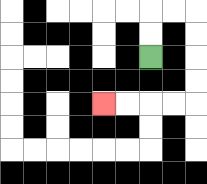{'start': '[6, 2]', 'end': '[4, 4]', 'path_directions': 'U,U,R,R,D,D,D,D,L,L,L,L', 'path_coordinates': '[[6, 2], [6, 1], [6, 0], [7, 0], [8, 0], [8, 1], [8, 2], [8, 3], [8, 4], [7, 4], [6, 4], [5, 4], [4, 4]]'}